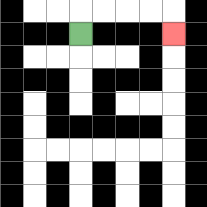{'start': '[3, 1]', 'end': '[7, 1]', 'path_directions': 'U,R,R,R,R,D', 'path_coordinates': '[[3, 1], [3, 0], [4, 0], [5, 0], [6, 0], [7, 0], [7, 1]]'}